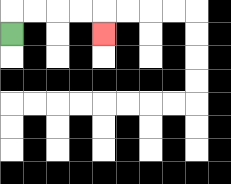{'start': '[0, 1]', 'end': '[4, 1]', 'path_directions': 'U,R,R,R,R,D', 'path_coordinates': '[[0, 1], [0, 0], [1, 0], [2, 0], [3, 0], [4, 0], [4, 1]]'}